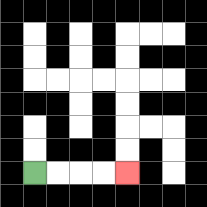{'start': '[1, 7]', 'end': '[5, 7]', 'path_directions': 'R,R,R,R', 'path_coordinates': '[[1, 7], [2, 7], [3, 7], [4, 7], [5, 7]]'}